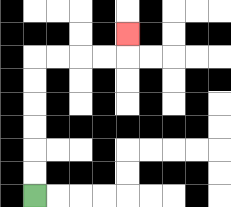{'start': '[1, 8]', 'end': '[5, 1]', 'path_directions': 'U,U,U,U,U,U,R,R,R,R,U', 'path_coordinates': '[[1, 8], [1, 7], [1, 6], [1, 5], [1, 4], [1, 3], [1, 2], [2, 2], [3, 2], [4, 2], [5, 2], [5, 1]]'}